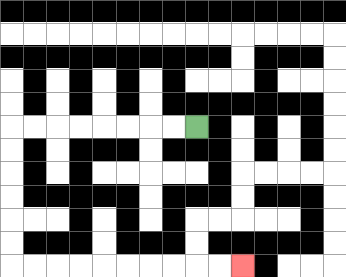{'start': '[8, 5]', 'end': '[10, 11]', 'path_directions': 'L,L,L,L,L,L,L,L,D,D,D,D,D,D,R,R,R,R,R,R,R,R,R,R', 'path_coordinates': '[[8, 5], [7, 5], [6, 5], [5, 5], [4, 5], [3, 5], [2, 5], [1, 5], [0, 5], [0, 6], [0, 7], [0, 8], [0, 9], [0, 10], [0, 11], [1, 11], [2, 11], [3, 11], [4, 11], [5, 11], [6, 11], [7, 11], [8, 11], [9, 11], [10, 11]]'}